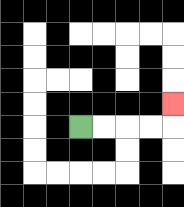{'start': '[3, 5]', 'end': '[7, 4]', 'path_directions': 'R,R,R,R,U', 'path_coordinates': '[[3, 5], [4, 5], [5, 5], [6, 5], [7, 5], [7, 4]]'}